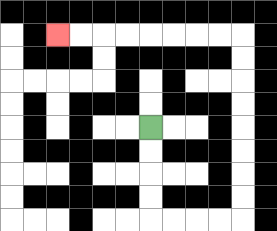{'start': '[6, 5]', 'end': '[2, 1]', 'path_directions': 'D,D,D,D,R,R,R,R,U,U,U,U,U,U,U,U,L,L,L,L,L,L,L,L', 'path_coordinates': '[[6, 5], [6, 6], [6, 7], [6, 8], [6, 9], [7, 9], [8, 9], [9, 9], [10, 9], [10, 8], [10, 7], [10, 6], [10, 5], [10, 4], [10, 3], [10, 2], [10, 1], [9, 1], [8, 1], [7, 1], [6, 1], [5, 1], [4, 1], [3, 1], [2, 1]]'}